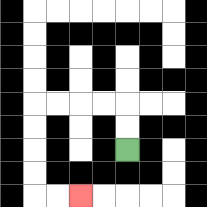{'start': '[5, 6]', 'end': '[3, 8]', 'path_directions': 'U,U,L,L,L,L,D,D,D,D,R,R', 'path_coordinates': '[[5, 6], [5, 5], [5, 4], [4, 4], [3, 4], [2, 4], [1, 4], [1, 5], [1, 6], [1, 7], [1, 8], [2, 8], [3, 8]]'}